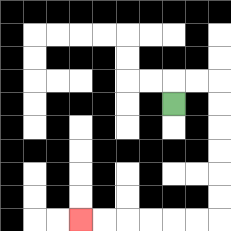{'start': '[7, 4]', 'end': '[3, 9]', 'path_directions': 'U,R,R,D,D,D,D,D,D,L,L,L,L,L,L', 'path_coordinates': '[[7, 4], [7, 3], [8, 3], [9, 3], [9, 4], [9, 5], [9, 6], [9, 7], [9, 8], [9, 9], [8, 9], [7, 9], [6, 9], [5, 9], [4, 9], [3, 9]]'}